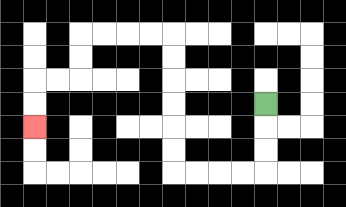{'start': '[11, 4]', 'end': '[1, 5]', 'path_directions': 'D,D,D,L,L,L,L,U,U,U,U,U,U,L,L,L,L,D,D,L,L,D,D', 'path_coordinates': '[[11, 4], [11, 5], [11, 6], [11, 7], [10, 7], [9, 7], [8, 7], [7, 7], [7, 6], [7, 5], [7, 4], [7, 3], [7, 2], [7, 1], [6, 1], [5, 1], [4, 1], [3, 1], [3, 2], [3, 3], [2, 3], [1, 3], [1, 4], [1, 5]]'}